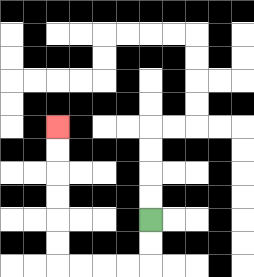{'start': '[6, 9]', 'end': '[2, 5]', 'path_directions': 'D,D,L,L,L,L,U,U,U,U,U,U', 'path_coordinates': '[[6, 9], [6, 10], [6, 11], [5, 11], [4, 11], [3, 11], [2, 11], [2, 10], [2, 9], [2, 8], [2, 7], [2, 6], [2, 5]]'}